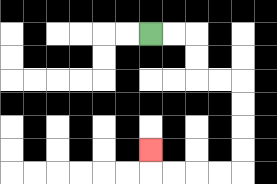{'start': '[6, 1]', 'end': '[6, 6]', 'path_directions': 'R,R,D,D,R,R,D,D,D,D,L,L,L,L,U', 'path_coordinates': '[[6, 1], [7, 1], [8, 1], [8, 2], [8, 3], [9, 3], [10, 3], [10, 4], [10, 5], [10, 6], [10, 7], [9, 7], [8, 7], [7, 7], [6, 7], [6, 6]]'}